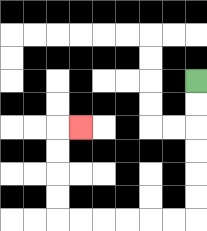{'start': '[8, 3]', 'end': '[3, 5]', 'path_directions': 'D,D,D,D,D,D,L,L,L,L,L,L,U,U,U,U,R', 'path_coordinates': '[[8, 3], [8, 4], [8, 5], [8, 6], [8, 7], [8, 8], [8, 9], [7, 9], [6, 9], [5, 9], [4, 9], [3, 9], [2, 9], [2, 8], [2, 7], [2, 6], [2, 5], [3, 5]]'}